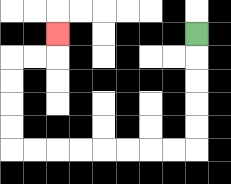{'start': '[8, 1]', 'end': '[2, 1]', 'path_directions': 'D,D,D,D,D,L,L,L,L,L,L,L,L,U,U,U,U,R,R,U', 'path_coordinates': '[[8, 1], [8, 2], [8, 3], [8, 4], [8, 5], [8, 6], [7, 6], [6, 6], [5, 6], [4, 6], [3, 6], [2, 6], [1, 6], [0, 6], [0, 5], [0, 4], [0, 3], [0, 2], [1, 2], [2, 2], [2, 1]]'}